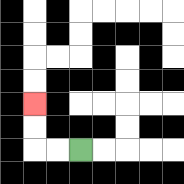{'start': '[3, 6]', 'end': '[1, 4]', 'path_directions': 'L,L,U,U', 'path_coordinates': '[[3, 6], [2, 6], [1, 6], [1, 5], [1, 4]]'}